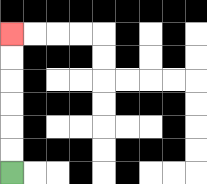{'start': '[0, 7]', 'end': '[0, 1]', 'path_directions': 'U,U,U,U,U,U', 'path_coordinates': '[[0, 7], [0, 6], [0, 5], [0, 4], [0, 3], [0, 2], [0, 1]]'}